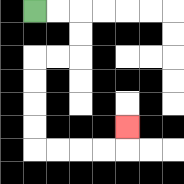{'start': '[1, 0]', 'end': '[5, 5]', 'path_directions': 'R,R,D,D,L,L,D,D,D,D,R,R,R,R,U', 'path_coordinates': '[[1, 0], [2, 0], [3, 0], [3, 1], [3, 2], [2, 2], [1, 2], [1, 3], [1, 4], [1, 5], [1, 6], [2, 6], [3, 6], [4, 6], [5, 6], [5, 5]]'}